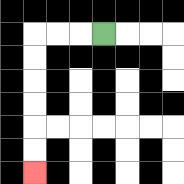{'start': '[4, 1]', 'end': '[1, 7]', 'path_directions': 'L,L,L,D,D,D,D,D,D', 'path_coordinates': '[[4, 1], [3, 1], [2, 1], [1, 1], [1, 2], [1, 3], [1, 4], [1, 5], [1, 6], [1, 7]]'}